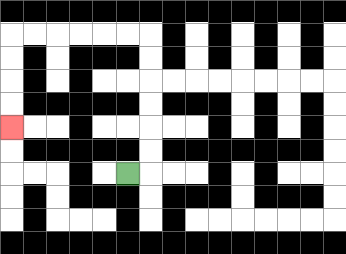{'start': '[5, 7]', 'end': '[0, 5]', 'path_directions': 'R,U,U,U,U,U,U,L,L,L,L,L,L,D,D,D,D', 'path_coordinates': '[[5, 7], [6, 7], [6, 6], [6, 5], [6, 4], [6, 3], [6, 2], [6, 1], [5, 1], [4, 1], [3, 1], [2, 1], [1, 1], [0, 1], [0, 2], [0, 3], [0, 4], [0, 5]]'}